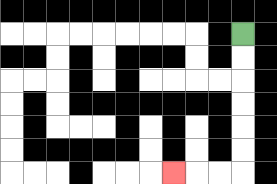{'start': '[10, 1]', 'end': '[7, 7]', 'path_directions': 'D,D,D,D,D,D,L,L,L', 'path_coordinates': '[[10, 1], [10, 2], [10, 3], [10, 4], [10, 5], [10, 6], [10, 7], [9, 7], [8, 7], [7, 7]]'}